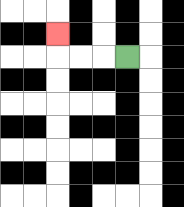{'start': '[5, 2]', 'end': '[2, 1]', 'path_directions': 'L,L,L,U', 'path_coordinates': '[[5, 2], [4, 2], [3, 2], [2, 2], [2, 1]]'}